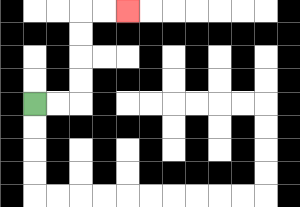{'start': '[1, 4]', 'end': '[5, 0]', 'path_directions': 'R,R,U,U,U,U,R,R', 'path_coordinates': '[[1, 4], [2, 4], [3, 4], [3, 3], [3, 2], [3, 1], [3, 0], [4, 0], [5, 0]]'}